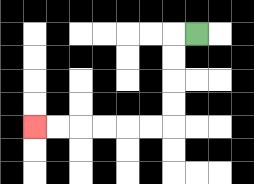{'start': '[8, 1]', 'end': '[1, 5]', 'path_directions': 'L,D,D,D,D,L,L,L,L,L,L', 'path_coordinates': '[[8, 1], [7, 1], [7, 2], [7, 3], [7, 4], [7, 5], [6, 5], [5, 5], [4, 5], [3, 5], [2, 5], [1, 5]]'}